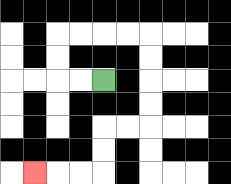{'start': '[4, 3]', 'end': '[1, 7]', 'path_directions': 'L,L,U,U,R,R,R,R,D,D,D,D,L,L,D,D,L,L,L', 'path_coordinates': '[[4, 3], [3, 3], [2, 3], [2, 2], [2, 1], [3, 1], [4, 1], [5, 1], [6, 1], [6, 2], [6, 3], [6, 4], [6, 5], [5, 5], [4, 5], [4, 6], [4, 7], [3, 7], [2, 7], [1, 7]]'}